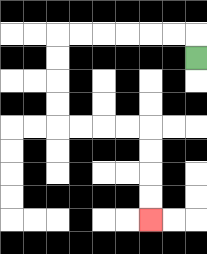{'start': '[8, 2]', 'end': '[6, 9]', 'path_directions': 'U,L,L,L,L,L,L,D,D,D,D,R,R,R,R,D,D,D,D', 'path_coordinates': '[[8, 2], [8, 1], [7, 1], [6, 1], [5, 1], [4, 1], [3, 1], [2, 1], [2, 2], [2, 3], [2, 4], [2, 5], [3, 5], [4, 5], [5, 5], [6, 5], [6, 6], [6, 7], [6, 8], [6, 9]]'}